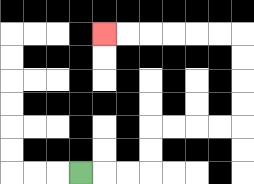{'start': '[3, 7]', 'end': '[4, 1]', 'path_directions': 'R,R,R,U,U,R,R,R,R,U,U,U,U,L,L,L,L,L,L', 'path_coordinates': '[[3, 7], [4, 7], [5, 7], [6, 7], [6, 6], [6, 5], [7, 5], [8, 5], [9, 5], [10, 5], [10, 4], [10, 3], [10, 2], [10, 1], [9, 1], [8, 1], [7, 1], [6, 1], [5, 1], [4, 1]]'}